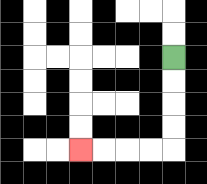{'start': '[7, 2]', 'end': '[3, 6]', 'path_directions': 'D,D,D,D,L,L,L,L', 'path_coordinates': '[[7, 2], [7, 3], [7, 4], [7, 5], [7, 6], [6, 6], [5, 6], [4, 6], [3, 6]]'}